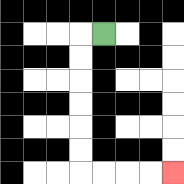{'start': '[4, 1]', 'end': '[7, 7]', 'path_directions': 'L,D,D,D,D,D,D,R,R,R,R', 'path_coordinates': '[[4, 1], [3, 1], [3, 2], [3, 3], [3, 4], [3, 5], [3, 6], [3, 7], [4, 7], [5, 7], [6, 7], [7, 7]]'}